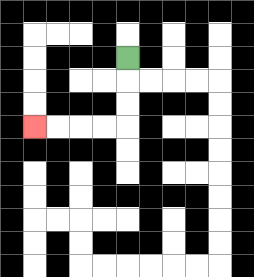{'start': '[5, 2]', 'end': '[1, 5]', 'path_directions': 'D,D,D,L,L,L,L', 'path_coordinates': '[[5, 2], [5, 3], [5, 4], [5, 5], [4, 5], [3, 5], [2, 5], [1, 5]]'}